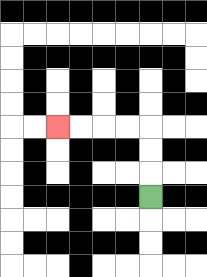{'start': '[6, 8]', 'end': '[2, 5]', 'path_directions': 'U,U,U,L,L,L,L', 'path_coordinates': '[[6, 8], [6, 7], [6, 6], [6, 5], [5, 5], [4, 5], [3, 5], [2, 5]]'}